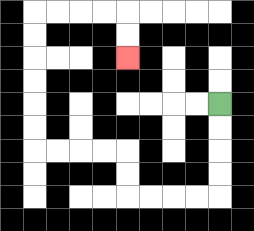{'start': '[9, 4]', 'end': '[5, 2]', 'path_directions': 'D,D,D,D,L,L,L,L,U,U,L,L,L,L,U,U,U,U,U,U,R,R,R,R,D,D', 'path_coordinates': '[[9, 4], [9, 5], [9, 6], [9, 7], [9, 8], [8, 8], [7, 8], [6, 8], [5, 8], [5, 7], [5, 6], [4, 6], [3, 6], [2, 6], [1, 6], [1, 5], [1, 4], [1, 3], [1, 2], [1, 1], [1, 0], [2, 0], [3, 0], [4, 0], [5, 0], [5, 1], [5, 2]]'}